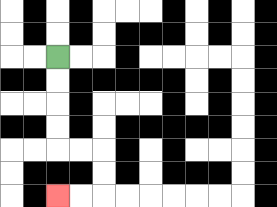{'start': '[2, 2]', 'end': '[2, 8]', 'path_directions': 'D,D,D,D,R,R,D,D,L,L', 'path_coordinates': '[[2, 2], [2, 3], [2, 4], [2, 5], [2, 6], [3, 6], [4, 6], [4, 7], [4, 8], [3, 8], [2, 8]]'}